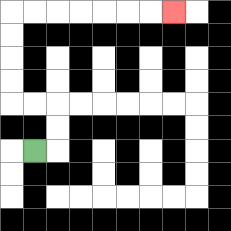{'start': '[1, 6]', 'end': '[7, 0]', 'path_directions': 'R,U,U,L,L,U,U,U,U,R,R,R,R,R,R,R', 'path_coordinates': '[[1, 6], [2, 6], [2, 5], [2, 4], [1, 4], [0, 4], [0, 3], [0, 2], [0, 1], [0, 0], [1, 0], [2, 0], [3, 0], [4, 0], [5, 0], [6, 0], [7, 0]]'}